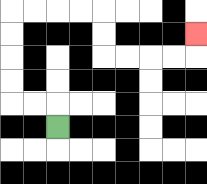{'start': '[2, 5]', 'end': '[8, 1]', 'path_directions': 'U,L,L,U,U,U,U,R,R,R,R,D,D,R,R,R,R,U', 'path_coordinates': '[[2, 5], [2, 4], [1, 4], [0, 4], [0, 3], [0, 2], [0, 1], [0, 0], [1, 0], [2, 0], [3, 0], [4, 0], [4, 1], [4, 2], [5, 2], [6, 2], [7, 2], [8, 2], [8, 1]]'}